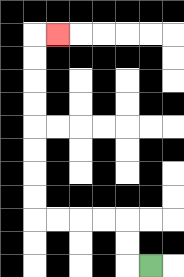{'start': '[6, 11]', 'end': '[2, 1]', 'path_directions': 'L,U,U,L,L,L,L,U,U,U,U,U,U,U,U,R', 'path_coordinates': '[[6, 11], [5, 11], [5, 10], [5, 9], [4, 9], [3, 9], [2, 9], [1, 9], [1, 8], [1, 7], [1, 6], [1, 5], [1, 4], [1, 3], [1, 2], [1, 1], [2, 1]]'}